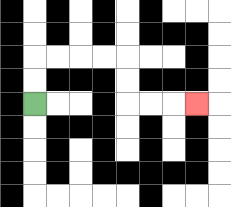{'start': '[1, 4]', 'end': '[8, 4]', 'path_directions': 'U,U,R,R,R,R,D,D,R,R,R', 'path_coordinates': '[[1, 4], [1, 3], [1, 2], [2, 2], [3, 2], [4, 2], [5, 2], [5, 3], [5, 4], [6, 4], [7, 4], [8, 4]]'}